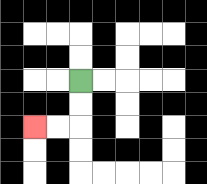{'start': '[3, 3]', 'end': '[1, 5]', 'path_directions': 'D,D,L,L', 'path_coordinates': '[[3, 3], [3, 4], [3, 5], [2, 5], [1, 5]]'}